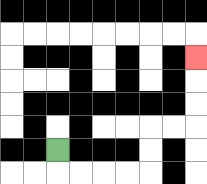{'start': '[2, 6]', 'end': '[8, 2]', 'path_directions': 'D,R,R,R,R,U,U,R,R,U,U,U', 'path_coordinates': '[[2, 6], [2, 7], [3, 7], [4, 7], [5, 7], [6, 7], [6, 6], [6, 5], [7, 5], [8, 5], [8, 4], [8, 3], [8, 2]]'}